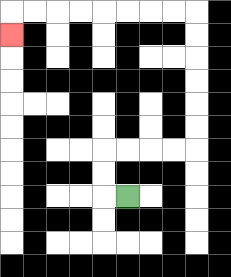{'start': '[5, 8]', 'end': '[0, 1]', 'path_directions': 'L,U,U,R,R,R,R,U,U,U,U,U,U,L,L,L,L,L,L,L,L,D', 'path_coordinates': '[[5, 8], [4, 8], [4, 7], [4, 6], [5, 6], [6, 6], [7, 6], [8, 6], [8, 5], [8, 4], [8, 3], [8, 2], [8, 1], [8, 0], [7, 0], [6, 0], [5, 0], [4, 0], [3, 0], [2, 0], [1, 0], [0, 0], [0, 1]]'}